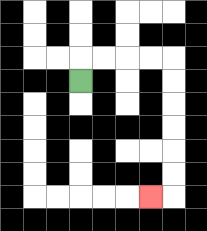{'start': '[3, 3]', 'end': '[6, 8]', 'path_directions': 'U,R,R,R,R,D,D,D,D,D,D,L', 'path_coordinates': '[[3, 3], [3, 2], [4, 2], [5, 2], [6, 2], [7, 2], [7, 3], [7, 4], [7, 5], [7, 6], [7, 7], [7, 8], [6, 8]]'}